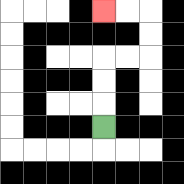{'start': '[4, 5]', 'end': '[4, 0]', 'path_directions': 'U,U,U,R,R,U,U,L,L', 'path_coordinates': '[[4, 5], [4, 4], [4, 3], [4, 2], [5, 2], [6, 2], [6, 1], [6, 0], [5, 0], [4, 0]]'}